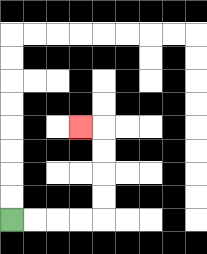{'start': '[0, 9]', 'end': '[3, 5]', 'path_directions': 'R,R,R,R,U,U,U,U,L', 'path_coordinates': '[[0, 9], [1, 9], [2, 9], [3, 9], [4, 9], [4, 8], [4, 7], [4, 6], [4, 5], [3, 5]]'}